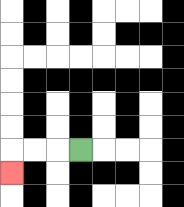{'start': '[3, 6]', 'end': '[0, 7]', 'path_directions': 'L,L,L,D', 'path_coordinates': '[[3, 6], [2, 6], [1, 6], [0, 6], [0, 7]]'}